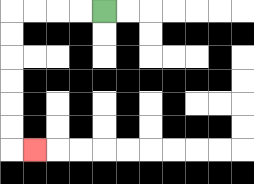{'start': '[4, 0]', 'end': '[1, 6]', 'path_directions': 'L,L,L,L,D,D,D,D,D,D,R', 'path_coordinates': '[[4, 0], [3, 0], [2, 0], [1, 0], [0, 0], [0, 1], [0, 2], [0, 3], [0, 4], [0, 5], [0, 6], [1, 6]]'}